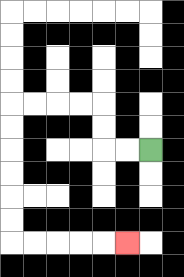{'start': '[6, 6]', 'end': '[5, 10]', 'path_directions': 'L,L,U,U,L,L,L,L,D,D,D,D,D,D,R,R,R,R,R', 'path_coordinates': '[[6, 6], [5, 6], [4, 6], [4, 5], [4, 4], [3, 4], [2, 4], [1, 4], [0, 4], [0, 5], [0, 6], [0, 7], [0, 8], [0, 9], [0, 10], [1, 10], [2, 10], [3, 10], [4, 10], [5, 10]]'}